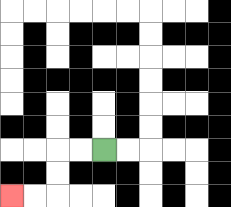{'start': '[4, 6]', 'end': '[0, 8]', 'path_directions': 'L,L,D,D,L,L', 'path_coordinates': '[[4, 6], [3, 6], [2, 6], [2, 7], [2, 8], [1, 8], [0, 8]]'}